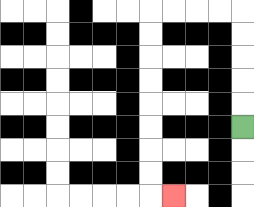{'start': '[10, 5]', 'end': '[7, 8]', 'path_directions': 'U,U,U,U,U,L,L,L,L,D,D,D,D,D,D,D,D,R', 'path_coordinates': '[[10, 5], [10, 4], [10, 3], [10, 2], [10, 1], [10, 0], [9, 0], [8, 0], [7, 0], [6, 0], [6, 1], [6, 2], [6, 3], [6, 4], [6, 5], [6, 6], [6, 7], [6, 8], [7, 8]]'}